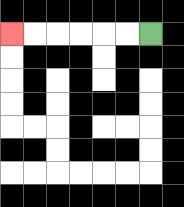{'start': '[6, 1]', 'end': '[0, 1]', 'path_directions': 'L,L,L,L,L,L', 'path_coordinates': '[[6, 1], [5, 1], [4, 1], [3, 1], [2, 1], [1, 1], [0, 1]]'}